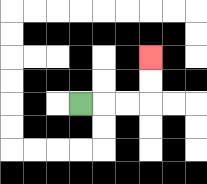{'start': '[3, 4]', 'end': '[6, 2]', 'path_directions': 'R,R,R,U,U', 'path_coordinates': '[[3, 4], [4, 4], [5, 4], [6, 4], [6, 3], [6, 2]]'}